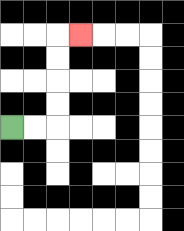{'start': '[0, 5]', 'end': '[3, 1]', 'path_directions': 'R,R,U,U,U,U,R', 'path_coordinates': '[[0, 5], [1, 5], [2, 5], [2, 4], [2, 3], [2, 2], [2, 1], [3, 1]]'}